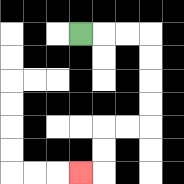{'start': '[3, 1]', 'end': '[3, 7]', 'path_directions': 'R,R,R,D,D,D,D,L,L,D,D,L', 'path_coordinates': '[[3, 1], [4, 1], [5, 1], [6, 1], [6, 2], [6, 3], [6, 4], [6, 5], [5, 5], [4, 5], [4, 6], [4, 7], [3, 7]]'}